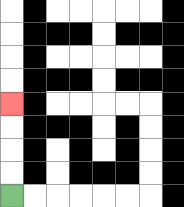{'start': '[0, 8]', 'end': '[0, 4]', 'path_directions': 'U,U,U,U', 'path_coordinates': '[[0, 8], [0, 7], [0, 6], [0, 5], [0, 4]]'}